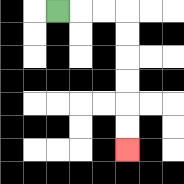{'start': '[2, 0]', 'end': '[5, 6]', 'path_directions': 'R,R,R,D,D,D,D,D,D', 'path_coordinates': '[[2, 0], [3, 0], [4, 0], [5, 0], [5, 1], [5, 2], [5, 3], [5, 4], [5, 5], [5, 6]]'}